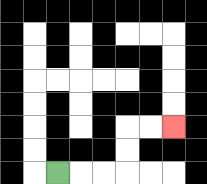{'start': '[2, 7]', 'end': '[7, 5]', 'path_directions': 'R,R,R,U,U,R,R', 'path_coordinates': '[[2, 7], [3, 7], [4, 7], [5, 7], [5, 6], [5, 5], [6, 5], [7, 5]]'}